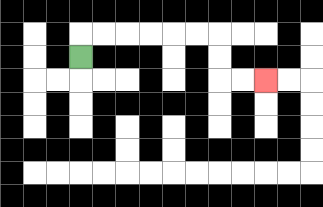{'start': '[3, 2]', 'end': '[11, 3]', 'path_directions': 'U,R,R,R,R,R,R,D,D,R,R', 'path_coordinates': '[[3, 2], [3, 1], [4, 1], [5, 1], [6, 1], [7, 1], [8, 1], [9, 1], [9, 2], [9, 3], [10, 3], [11, 3]]'}